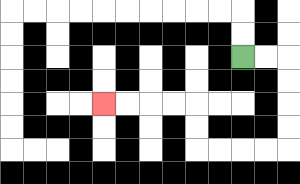{'start': '[10, 2]', 'end': '[4, 4]', 'path_directions': 'R,R,D,D,D,D,L,L,L,L,U,U,L,L,L,L', 'path_coordinates': '[[10, 2], [11, 2], [12, 2], [12, 3], [12, 4], [12, 5], [12, 6], [11, 6], [10, 6], [9, 6], [8, 6], [8, 5], [8, 4], [7, 4], [6, 4], [5, 4], [4, 4]]'}